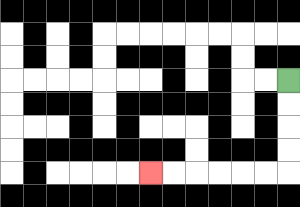{'start': '[12, 3]', 'end': '[6, 7]', 'path_directions': 'D,D,D,D,L,L,L,L,L,L', 'path_coordinates': '[[12, 3], [12, 4], [12, 5], [12, 6], [12, 7], [11, 7], [10, 7], [9, 7], [8, 7], [7, 7], [6, 7]]'}